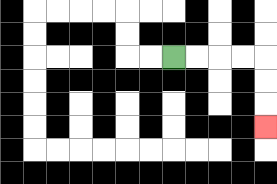{'start': '[7, 2]', 'end': '[11, 5]', 'path_directions': 'R,R,R,R,D,D,D', 'path_coordinates': '[[7, 2], [8, 2], [9, 2], [10, 2], [11, 2], [11, 3], [11, 4], [11, 5]]'}